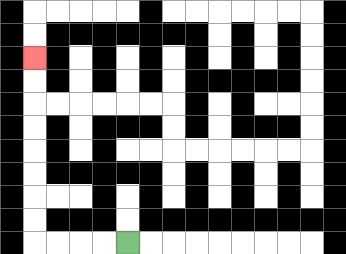{'start': '[5, 10]', 'end': '[1, 2]', 'path_directions': 'L,L,L,L,U,U,U,U,U,U,U,U', 'path_coordinates': '[[5, 10], [4, 10], [3, 10], [2, 10], [1, 10], [1, 9], [1, 8], [1, 7], [1, 6], [1, 5], [1, 4], [1, 3], [1, 2]]'}